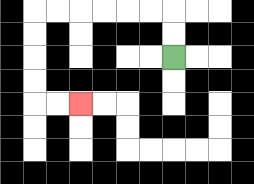{'start': '[7, 2]', 'end': '[3, 4]', 'path_directions': 'U,U,L,L,L,L,L,L,D,D,D,D,R,R', 'path_coordinates': '[[7, 2], [7, 1], [7, 0], [6, 0], [5, 0], [4, 0], [3, 0], [2, 0], [1, 0], [1, 1], [1, 2], [1, 3], [1, 4], [2, 4], [3, 4]]'}